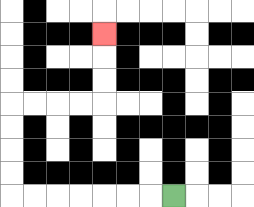{'start': '[7, 8]', 'end': '[4, 1]', 'path_directions': 'L,L,L,L,L,L,L,U,U,U,U,R,R,R,R,U,U,U', 'path_coordinates': '[[7, 8], [6, 8], [5, 8], [4, 8], [3, 8], [2, 8], [1, 8], [0, 8], [0, 7], [0, 6], [0, 5], [0, 4], [1, 4], [2, 4], [3, 4], [4, 4], [4, 3], [4, 2], [4, 1]]'}